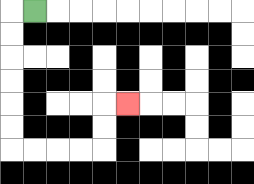{'start': '[1, 0]', 'end': '[5, 4]', 'path_directions': 'L,D,D,D,D,D,D,R,R,R,R,U,U,R', 'path_coordinates': '[[1, 0], [0, 0], [0, 1], [0, 2], [0, 3], [0, 4], [0, 5], [0, 6], [1, 6], [2, 6], [3, 6], [4, 6], [4, 5], [4, 4], [5, 4]]'}